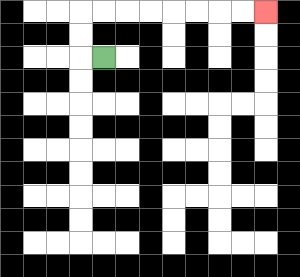{'start': '[4, 2]', 'end': '[11, 0]', 'path_directions': 'L,U,U,R,R,R,R,R,R,R,R', 'path_coordinates': '[[4, 2], [3, 2], [3, 1], [3, 0], [4, 0], [5, 0], [6, 0], [7, 0], [8, 0], [9, 0], [10, 0], [11, 0]]'}